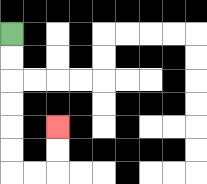{'start': '[0, 1]', 'end': '[2, 5]', 'path_directions': 'D,D,D,D,D,D,R,R,U,U', 'path_coordinates': '[[0, 1], [0, 2], [0, 3], [0, 4], [0, 5], [0, 6], [0, 7], [1, 7], [2, 7], [2, 6], [2, 5]]'}